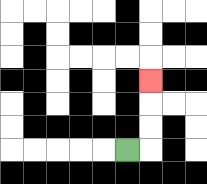{'start': '[5, 6]', 'end': '[6, 3]', 'path_directions': 'R,U,U,U', 'path_coordinates': '[[5, 6], [6, 6], [6, 5], [6, 4], [6, 3]]'}